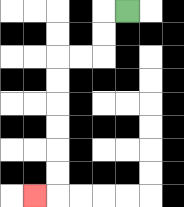{'start': '[5, 0]', 'end': '[1, 8]', 'path_directions': 'L,D,D,L,L,D,D,D,D,D,D,L', 'path_coordinates': '[[5, 0], [4, 0], [4, 1], [4, 2], [3, 2], [2, 2], [2, 3], [2, 4], [2, 5], [2, 6], [2, 7], [2, 8], [1, 8]]'}